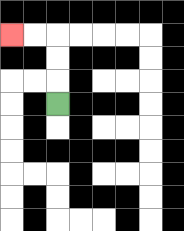{'start': '[2, 4]', 'end': '[0, 1]', 'path_directions': 'U,U,U,L,L', 'path_coordinates': '[[2, 4], [2, 3], [2, 2], [2, 1], [1, 1], [0, 1]]'}